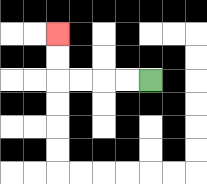{'start': '[6, 3]', 'end': '[2, 1]', 'path_directions': 'L,L,L,L,U,U', 'path_coordinates': '[[6, 3], [5, 3], [4, 3], [3, 3], [2, 3], [2, 2], [2, 1]]'}